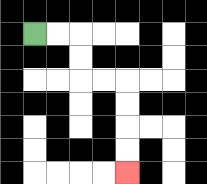{'start': '[1, 1]', 'end': '[5, 7]', 'path_directions': 'R,R,D,D,R,R,D,D,D,D', 'path_coordinates': '[[1, 1], [2, 1], [3, 1], [3, 2], [3, 3], [4, 3], [5, 3], [5, 4], [5, 5], [5, 6], [5, 7]]'}